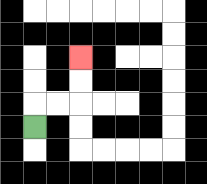{'start': '[1, 5]', 'end': '[3, 2]', 'path_directions': 'U,R,R,U,U', 'path_coordinates': '[[1, 5], [1, 4], [2, 4], [3, 4], [3, 3], [3, 2]]'}